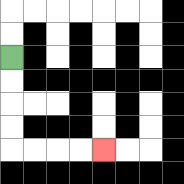{'start': '[0, 2]', 'end': '[4, 6]', 'path_directions': 'D,D,D,D,R,R,R,R', 'path_coordinates': '[[0, 2], [0, 3], [0, 4], [0, 5], [0, 6], [1, 6], [2, 6], [3, 6], [4, 6]]'}